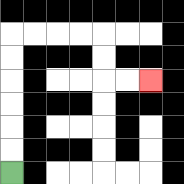{'start': '[0, 7]', 'end': '[6, 3]', 'path_directions': 'U,U,U,U,U,U,R,R,R,R,D,D,R,R', 'path_coordinates': '[[0, 7], [0, 6], [0, 5], [0, 4], [0, 3], [0, 2], [0, 1], [1, 1], [2, 1], [3, 1], [4, 1], [4, 2], [4, 3], [5, 3], [6, 3]]'}